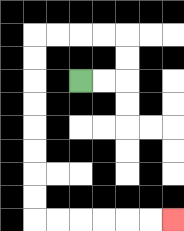{'start': '[3, 3]', 'end': '[7, 9]', 'path_directions': 'R,R,U,U,L,L,L,L,D,D,D,D,D,D,D,D,R,R,R,R,R,R', 'path_coordinates': '[[3, 3], [4, 3], [5, 3], [5, 2], [5, 1], [4, 1], [3, 1], [2, 1], [1, 1], [1, 2], [1, 3], [1, 4], [1, 5], [1, 6], [1, 7], [1, 8], [1, 9], [2, 9], [3, 9], [4, 9], [5, 9], [6, 9], [7, 9]]'}